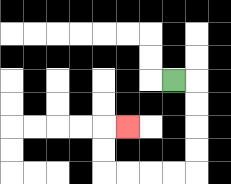{'start': '[7, 3]', 'end': '[5, 5]', 'path_directions': 'R,D,D,D,D,L,L,L,L,U,U,R', 'path_coordinates': '[[7, 3], [8, 3], [8, 4], [8, 5], [8, 6], [8, 7], [7, 7], [6, 7], [5, 7], [4, 7], [4, 6], [4, 5], [5, 5]]'}